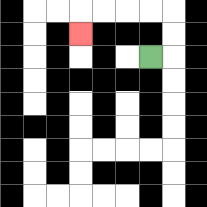{'start': '[6, 2]', 'end': '[3, 1]', 'path_directions': 'R,U,U,L,L,L,L,D', 'path_coordinates': '[[6, 2], [7, 2], [7, 1], [7, 0], [6, 0], [5, 0], [4, 0], [3, 0], [3, 1]]'}